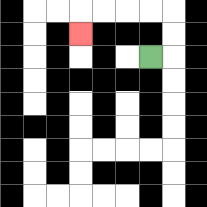{'start': '[6, 2]', 'end': '[3, 1]', 'path_directions': 'R,U,U,L,L,L,L,D', 'path_coordinates': '[[6, 2], [7, 2], [7, 1], [7, 0], [6, 0], [5, 0], [4, 0], [3, 0], [3, 1]]'}